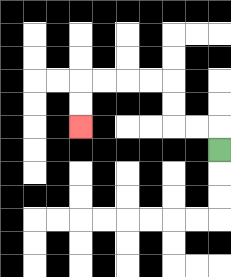{'start': '[9, 6]', 'end': '[3, 5]', 'path_directions': 'U,L,L,U,U,L,L,L,L,D,D', 'path_coordinates': '[[9, 6], [9, 5], [8, 5], [7, 5], [7, 4], [7, 3], [6, 3], [5, 3], [4, 3], [3, 3], [3, 4], [3, 5]]'}